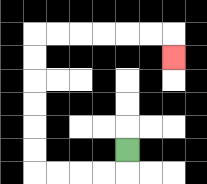{'start': '[5, 6]', 'end': '[7, 2]', 'path_directions': 'D,L,L,L,L,U,U,U,U,U,U,R,R,R,R,R,R,D', 'path_coordinates': '[[5, 6], [5, 7], [4, 7], [3, 7], [2, 7], [1, 7], [1, 6], [1, 5], [1, 4], [1, 3], [1, 2], [1, 1], [2, 1], [3, 1], [4, 1], [5, 1], [6, 1], [7, 1], [7, 2]]'}